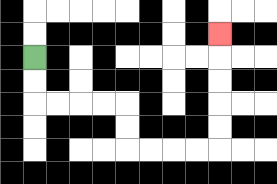{'start': '[1, 2]', 'end': '[9, 1]', 'path_directions': 'D,D,R,R,R,R,D,D,R,R,R,R,U,U,U,U,U', 'path_coordinates': '[[1, 2], [1, 3], [1, 4], [2, 4], [3, 4], [4, 4], [5, 4], [5, 5], [5, 6], [6, 6], [7, 6], [8, 6], [9, 6], [9, 5], [9, 4], [9, 3], [9, 2], [9, 1]]'}